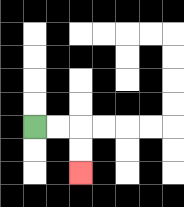{'start': '[1, 5]', 'end': '[3, 7]', 'path_directions': 'R,R,D,D', 'path_coordinates': '[[1, 5], [2, 5], [3, 5], [3, 6], [3, 7]]'}